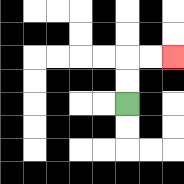{'start': '[5, 4]', 'end': '[7, 2]', 'path_directions': 'U,U,R,R', 'path_coordinates': '[[5, 4], [5, 3], [5, 2], [6, 2], [7, 2]]'}